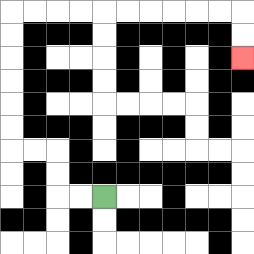{'start': '[4, 8]', 'end': '[10, 2]', 'path_directions': 'L,L,U,U,L,L,U,U,U,U,U,U,R,R,R,R,R,R,R,R,R,R,D,D', 'path_coordinates': '[[4, 8], [3, 8], [2, 8], [2, 7], [2, 6], [1, 6], [0, 6], [0, 5], [0, 4], [0, 3], [0, 2], [0, 1], [0, 0], [1, 0], [2, 0], [3, 0], [4, 0], [5, 0], [6, 0], [7, 0], [8, 0], [9, 0], [10, 0], [10, 1], [10, 2]]'}